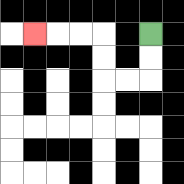{'start': '[6, 1]', 'end': '[1, 1]', 'path_directions': 'D,D,L,L,U,U,L,L,L', 'path_coordinates': '[[6, 1], [6, 2], [6, 3], [5, 3], [4, 3], [4, 2], [4, 1], [3, 1], [2, 1], [1, 1]]'}